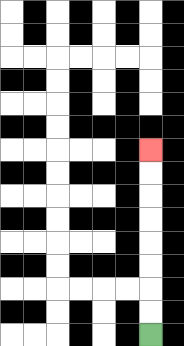{'start': '[6, 14]', 'end': '[6, 6]', 'path_directions': 'U,U,U,U,U,U,U,U', 'path_coordinates': '[[6, 14], [6, 13], [6, 12], [6, 11], [6, 10], [6, 9], [6, 8], [6, 7], [6, 6]]'}